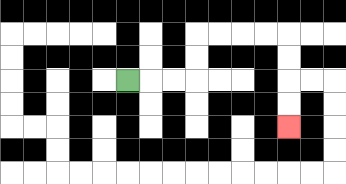{'start': '[5, 3]', 'end': '[12, 5]', 'path_directions': 'R,R,R,U,U,R,R,R,R,D,D,D,D', 'path_coordinates': '[[5, 3], [6, 3], [7, 3], [8, 3], [8, 2], [8, 1], [9, 1], [10, 1], [11, 1], [12, 1], [12, 2], [12, 3], [12, 4], [12, 5]]'}